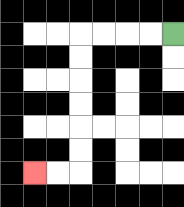{'start': '[7, 1]', 'end': '[1, 7]', 'path_directions': 'L,L,L,L,D,D,D,D,D,D,L,L', 'path_coordinates': '[[7, 1], [6, 1], [5, 1], [4, 1], [3, 1], [3, 2], [3, 3], [3, 4], [3, 5], [3, 6], [3, 7], [2, 7], [1, 7]]'}